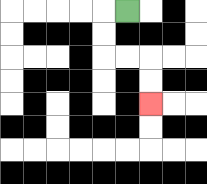{'start': '[5, 0]', 'end': '[6, 4]', 'path_directions': 'L,D,D,R,R,D,D', 'path_coordinates': '[[5, 0], [4, 0], [4, 1], [4, 2], [5, 2], [6, 2], [6, 3], [6, 4]]'}